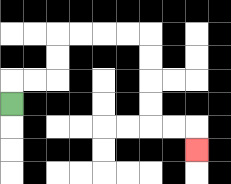{'start': '[0, 4]', 'end': '[8, 6]', 'path_directions': 'U,R,R,U,U,R,R,R,R,D,D,D,D,R,R,D', 'path_coordinates': '[[0, 4], [0, 3], [1, 3], [2, 3], [2, 2], [2, 1], [3, 1], [4, 1], [5, 1], [6, 1], [6, 2], [6, 3], [6, 4], [6, 5], [7, 5], [8, 5], [8, 6]]'}